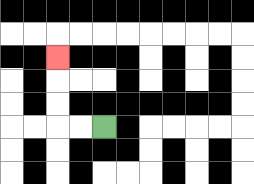{'start': '[4, 5]', 'end': '[2, 2]', 'path_directions': 'L,L,U,U,U', 'path_coordinates': '[[4, 5], [3, 5], [2, 5], [2, 4], [2, 3], [2, 2]]'}